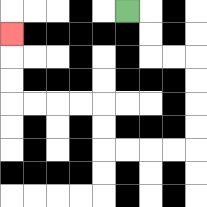{'start': '[5, 0]', 'end': '[0, 1]', 'path_directions': 'R,D,D,R,R,D,D,D,D,L,L,L,L,U,U,L,L,L,L,U,U,U', 'path_coordinates': '[[5, 0], [6, 0], [6, 1], [6, 2], [7, 2], [8, 2], [8, 3], [8, 4], [8, 5], [8, 6], [7, 6], [6, 6], [5, 6], [4, 6], [4, 5], [4, 4], [3, 4], [2, 4], [1, 4], [0, 4], [0, 3], [0, 2], [0, 1]]'}